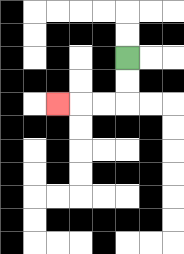{'start': '[5, 2]', 'end': '[2, 4]', 'path_directions': 'D,D,L,L,L', 'path_coordinates': '[[5, 2], [5, 3], [5, 4], [4, 4], [3, 4], [2, 4]]'}